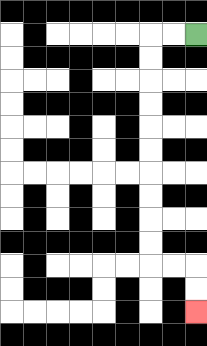{'start': '[8, 1]', 'end': '[8, 13]', 'path_directions': 'L,L,D,D,D,D,D,D,D,D,D,D,R,R,D,D', 'path_coordinates': '[[8, 1], [7, 1], [6, 1], [6, 2], [6, 3], [6, 4], [6, 5], [6, 6], [6, 7], [6, 8], [6, 9], [6, 10], [6, 11], [7, 11], [8, 11], [8, 12], [8, 13]]'}